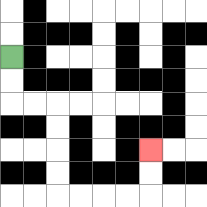{'start': '[0, 2]', 'end': '[6, 6]', 'path_directions': 'D,D,R,R,D,D,D,D,R,R,R,R,U,U', 'path_coordinates': '[[0, 2], [0, 3], [0, 4], [1, 4], [2, 4], [2, 5], [2, 6], [2, 7], [2, 8], [3, 8], [4, 8], [5, 8], [6, 8], [6, 7], [6, 6]]'}